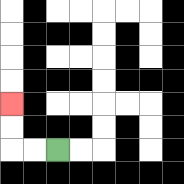{'start': '[2, 6]', 'end': '[0, 4]', 'path_directions': 'L,L,U,U', 'path_coordinates': '[[2, 6], [1, 6], [0, 6], [0, 5], [0, 4]]'}